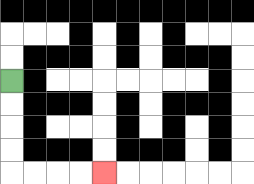{'start': '[0, 3]', 'end': '[4, 7]', 'path_directions': 'D,D,D,D,R,R,R,R', 'path_coordinates': '[[0, 3], [0, 4], [0, 5], [0, 6], [0, 7], [1, 7], [2, 7], [3, 7], [4, 7]]'}